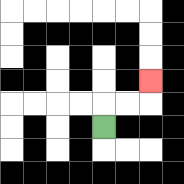{'start': '[4, 5]', 'end': '[6, 3]', 'path_directions': 'U,R,R,U', 'path_coordinates': '[[4, 5], [4, 4], [5, 4], [6, 4], [6, 3]]'}